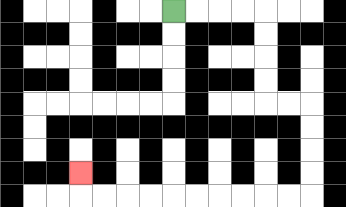{'start': '[7, 0]', 'end': '[3, 7]', 'path_directions': 'R,R,R,R,D,D,D,D,R,R,D,D,D,D,L,L,L,L,L,L,L,L,L,L,U', 'path_coordinates': '[[7, 0], [8, 0], [9, 0], [10, 0], [11, 0], [11, 1], [11, 2], [11, 3], [11, 4], [12, 4], [13, 4], [13, 5], [13, 6], [13, 7], [13, 8], [12, 8], [11, 8], [10, 8], [9, 8], [8, 8], [7, 8], [6, 8], [5, 8], [4, 8], [3, 8], [3, 7]]'}